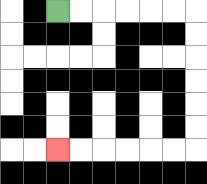{'start': '[2, 0]', 'end': '[2, 6]', 'path_directions': 'R,R,R,R,R,R,D,D,D,D,D,D,L,L,L,L,L,L', 'path_coordinates': '[[2, 0], [3, 0], [4, 0], [5, 0], [6, 0], [7, 0], [8, 0], [8, 1], [8, 2], [8, 3], [8, 4], [8, 5], [8, 6], [7, 6], [6, 6], [5, 6], [4, 6], [3, 6], [2, 6]]'}